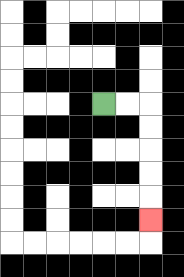{'start': '[4, 4]', 'end': '[6, 9]', 'path_directions': 'R,R,D,D,D,D,D', 'path_coordinates': '[[4, 4], [5, 4], [6, 4], [6, 5], [6, 6], [6, 7], [6, 8], [6, 9]]'}